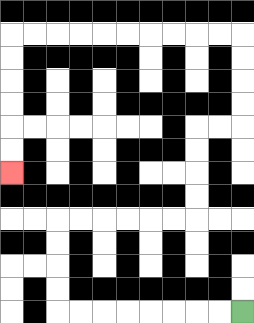{'start': '[10, 13]', 'end': '[0, 7]', 'path_directions': 'L,L,L,L,L,L,L,L,U,U,U,U,R,R,R,R,R,R,U,U,U,U,R,R,U,U,U,U,L,L,L,L,L,L,L,L,L,L,D,D,D,D,D,D', 'path_coordinates': '[[10, 13], [9, 13], [8, 13], [7, 13], [6, 13], [5, 13], [4, 13], [3, 13], [2, 13], [2, 12], [2, 11], [2, 10], [2, 9], [3, 9], [4, 9], [5, 9], [6, 9], [7, 9], [8, 9], [8, 8], [8, 7], [8, 6], [8, 5], [9, 5], [10, 5], [10, 4], [10, 3], [10, 2], [10, 1], [9, 1], [8, 1], [7, 1], [6, 1], [5, 1], [4, 1], [3, 1], [2, 1], [1, 1], [0, 1], [0, 2], [0, 3], [0, 4], [0, 5], [0, 6], [0, 7]]'}